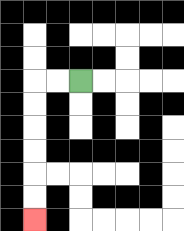{'start': '[3, 3]', 'end': '[1, 9]', 'path_directions': 'L,L,D,D,D,D,D,D', 'path_coordinates': '[[3, 3], [2, 3], [1, 3], [1, 4], [1, 5], [1, 6], [1, 7], [1, 8], [1, 9]]'}